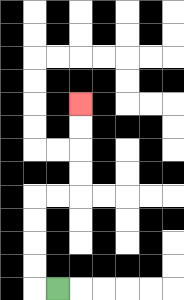{'start': '[2, 12]', 'end': '[3, 4]', 'path_directions': 'L,U,U,U,U,R,R,U,U,U,U', 'path_coordinates': '[[2, 12], [1, 12], [1, 11], [1, 10], [1, 9], [1, 8], [2, 8], [3, 8], [3, 7], [3, 6], [3, 5], [3, 4]]'}